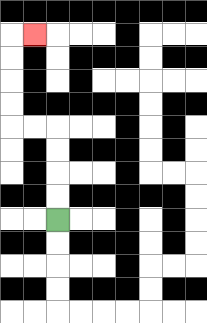{'start': '[2, 9]', 'end': '[1, 1]', 'path_directions': 'U,U,U,U,L,L,U,U,U,U,R', 'path_coordinates': '[[2, 9], [2, 8], [2, 7], [2, 6], [2, 5], [1, 5], [0, 5], [0, 4], [0, 3], [0, 2], [0, 1], [1, 1]]'}